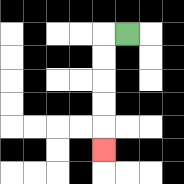{'start': '[5, 1]', 'end': '[4, 6]', 'path_directions': 'L,D,D,D,D,D', 'path_coordinates': '[[5, 1], [4, 1], [4, 2], [4, 3], [4, 4], [4, 5], [4, 6]]'}